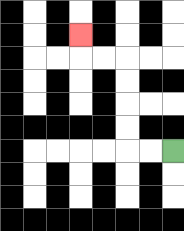{'start': '[7, 6]', 'end': '[3, 1]', 'path_directions': 'L,L,U,U,U,U,L,L,U', 'path_coordinates': '[[7, 6], [6, 6], [5, 6], [5, 5], [5, 4], [5, 3], [5, 2], [4, 2], [3, 2], [3, 1]]'}